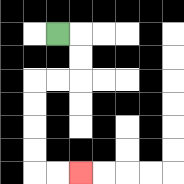{'start': '[2, 1]', 'end': '[3, 7]', 'path_directions': 'R,D,D,L,L,D,D,D,D,R,R', 'path_coordinates': '[[2, 1], [3, 1], [3, 2], [3, 3], [2, 3], [1, 3], [1, 4], [1, 5], [1, 6], [1, 7], [2, 7], [3, 7]]'}